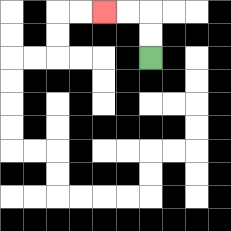{'start': '[6, 2]', 'end': '[4, 0]', 'path_directions': 'U,U,L,L', 'path_coordinates': '[[6, 2], [6, 1], [6, 0], [5, 0], [4, 0]]'}